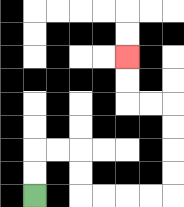{'start': '[1, 8]', 'end': '[5, 2]', 'path_directions': 'U,U,R,R,D,D,R,R,R,R,U,U,U,U,L,L,U,U', 'path_coordinates': '[[1, 8], [1, 7], [1, 6], [2, 6], [3, 6], [3, 7], [3, 8], [4, 8], [5, 8], [6, 8], [7, 8], [7, 7], [7, 6], [7, 5], [7, 4], [6, 4], [5, 4], [5, 3], [5, 2]]'}